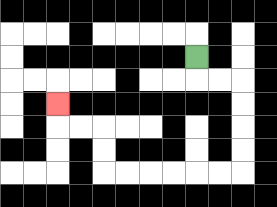{'start': '[8, 2]', 'end': '[2, 4]', 'path_directions': 'D,R,R,D,D,D,D,L,L,L,L,L,L,U,U,L,L,U', 'path_coordinates': '[[8, 2], [8, 3], [9, 3], [10, 3], [10, 4], [10, 5], [10, 6], [10, 7], [9, 7], [8, 7], [7, 7], [6, 7], [5, 7], [4, 7], [4, 6], [4, 5], [3, 5], [2, 5], [2, 4]]'}